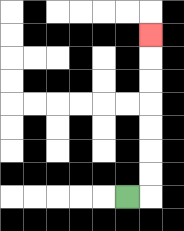{'start': '[5, 8]', 'end': '[6, 1]', 'path_directions': 'R,U,U,U,U,U,U,U', 'path_coordinates': '[[5, 8], [6, 8], [6, 7], [6, 6], [6, 5], [6, 4], [6, 3], [6, 2], [6, 1]]'}